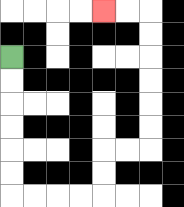{'start': '[0, 2]', 'end': '[4, 0]', 'path_directions': 'D,D,D,D,D,D,R,R,R,R,U,U,R,R,U,U,U,U,U,U,L,L', 'path_coordinates': '[[0, 2], [0, 3], [0, 4], [0, 5], [0, 6], [0, 7], [0, 8], [1, 8], [2, 8], [3, 8], [4, 8], [4, 7], [4, 6], [5, 6], [6, 6], [6, 5], [6, 4], [6, 3], [6, 2], [6, 1], [6, 0], [5, 0], [4, 0]]'}